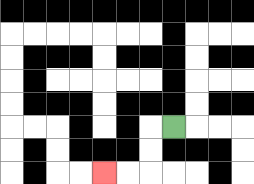{'start': '[7, 5]', 'end': '[4, 7]', 'path_directions': 'L,D,D,L,L', 'path_coordinates': '[[7, 5], [6, 5], [6, 6], [6, 7], [5, 7], [4, 7]]'}